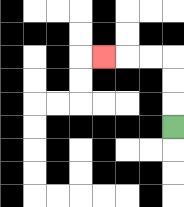{'start': '[7, 5]', 'end': '[4, 2]', 'path_directions': 'U,U,U,L,L,L', 'path_coordinates': '[[7, 5], [7, 4], [7, 3], [7, 2], [6, 2], [5, 2], [4, 2]]'}